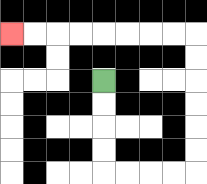{'start': '[4, 3]', 'end': '[0, 1]', 'path_directions': 'D,D,D,D,R,R,R,R,U,U,U,U,U,U,L,L,L,L,L,L,L,L', 'path_coordinates': '[[4, 3], [4, 4], [4, 5], [4, 6], [4, 7], [5, 7], [6, 7], [7, 7], [8, 7], [8, 6], [8, 5], [8, 4], [8, 3], [8, 2], [8, 1], [7, 1], [6, 1], [5, 1], [4, 1], [3, 1], [2, 1], [1, 1], [0, 1]]'}